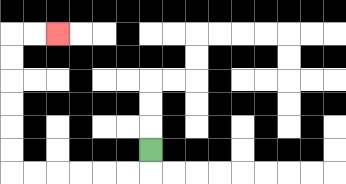{'start': '[6, 6]', 'end': '[2, 1]', 'path_directions': 'D,L,L,L,L,L,L,U,U,U,U,U,U,R,R', 'path_coordinates': '[[6, 6], [6, 7], [5, 7], [4, 7], [3, 7], [2, 7], [1, 7], [0, 7], [0, 6], [0, 5], [0, 4], [0, 3], [0, 2], [0, 1], [1, 1], [2, 1]]'}